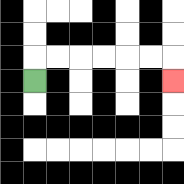{'start': '[1, 3]', 'end': '[7, 3]', 'path_directions': 'U,R,R,R,R,R,R,D', 'path_coordinates': '[[1, 3], [1, 2], [2, 2], [3, 2], [4, 2], [5, 2], [6, 2], [7, 2], [7, 3]]'}